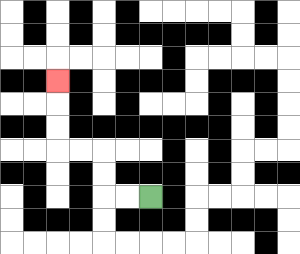{'start': '[6, 8]', 'end': '[2, 3]', 'path_directions': 'L,L,U,U,L,L,U,U,U', 'path_coordinates': '[[6, 8], [5, 8], [4, 8], [4, 7], [4, 6], [3, 6], [2, 6], [2, 5], [2, 4], [2, 3]]'}